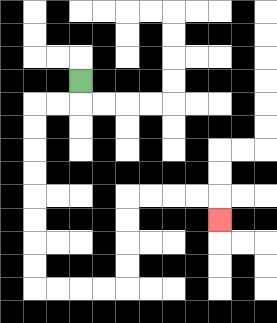{'start': '[3, 3]', 'end': '[9, 9]', 'path_directions': 'D,L,L,D,D,D,D,D,D,D,D,R,R,R,R,U,U,U,U,R,R,R,R,D', 'path_coordinates': '[[3, 3], [3, 4], [2, 4], [1, 4], [1, 5], [1, 6], [1, 7], [1, 8], [1, 9], [1, 10], [1, 11], [1, 12], [2, 12], [3, 12], [4, 12], [5, 12], [5, 11], [5, 10], [5, 9], [5, 8], [6, 8], [7, 8], [8, 8], [9, 8], [9, 9]]'}